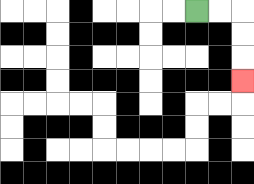{'start': '[8, 0]', 'end': '[10, 3]', 'path_directions': 'R,R,D,D,D', 'path_coordinates': '[[8, 0], [9, 0], [10, 0], [10, 1], [10, 2], [10, 3]]'}